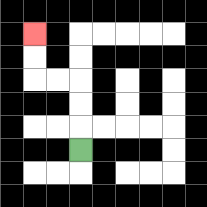{'start': '[3, 6]', 'end': '[1, 1]', 'path_directions': 'U,U,U,L,L,U,U', 'path_coordinates': '[[3, 6], [3, 5], [3, 4], [3, 3], [2, 3], [1, 3], [1, 2], [1, 1]]'}